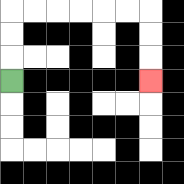{'start': '[0, 3]', 'end': '[6, 3]', 'path_directions': 'U,U,U,R,R,R,R,R,R,D,D,D', 'path_coordinates': '[[0, 3], [0, 2], [0, 1], [0, 0], [1, 0], [2, 0], [3, 0], [4, 0], [5, 0], [6, 0], [6, 1], [6, 2], [6, 3]]'}